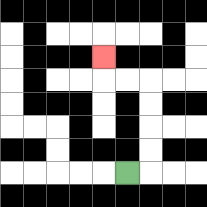{'start': '[5, 7]', 'end': '[4, 2]', 'path_directions': 'R,U,U,U,U,L,L,U', 'path_coordinates': '[[5, 7], [6, 7], [6, 6], [6, 5], [6, 4], [6, 3], [5, 3], [4, 3], [4, 2]]'}